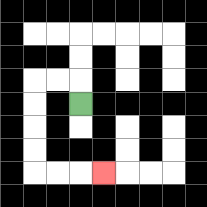{'start': '[3, 4]', 'end': '[4, 7]', 'path_directions': 'U,L,L,D,D,D,D,R,R,R', 'path_coordinates': '[[3, 4], [3, 3], [2, 3], [1, 3], [1, 4], [1, 5], [1, 6], [1, 7], [2, 7], [3, 7], [4, 7]]'}